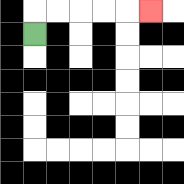{'start': '[1, 1]', 'end': '[6, 0]', 'path_directions': 'U,R,R,R,R,R', 'path_coordinates': '[[1, 1], [1, 0], [2, 0], [3, 0], [4, 0], [5, 0], [6, 0]]'}